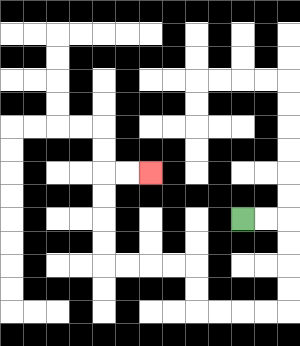{'start': '[10, 9]', 'end': '[6, 7]', 'path_directions': 'R,R,D,D,D,D,L,L,L,L,U,U,L,L,L,L,U,U,U,U,R,R', 'path_coordinates': '[[10, 9], [11, 9], [12, 9], [12, 10], [12, 11], [12, 12], [12, 13], [11, 13], [10, 13], [9, 13], [8, 13], [8, 12], [8, 11], [7, 11], [6, 11], [5, 11], [4, 11], [4, 10], [4, 9], [4, 8], [4, 7], [5, 7], [6, 7]]'}